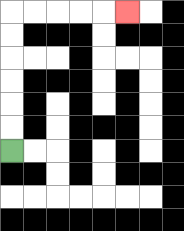{'start': '[0, 6]', 'end': '[5, 0]', 'path_directions': 'U,U,U,U,U,U,R,R,R,R,R', 'path_coordinates': '[[0, 6], [0, 5], [0, 4], [0, 3], [0, 2], [0, 1], [0, 0], [1, 0], [2, 0], [3, 0], [4, 0], [5, 0]]'}